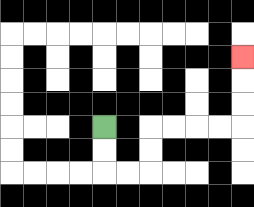{'start': '[4, 5]', 'end': '[10, 2]', 'path_directions': 'D,D,R,R,U,U,R,R,R,R,U,U,U', 'path_coordinates': '[[4, 5], [4, 6], [4, 7], [5, 7], [6, 7], [6, 6], [6, 5], [7, 5], [8, 5], [9, 5], [10, 5], [10, 4], [10, 3], [10, 2]]'}